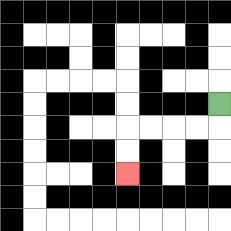{'start': '[9, 4]', 'end': '[5, 7]', 'path_directions': 'D,L,L,L,L,D,D', 'path_coordinates': '[[9, 4], [9, 5], [8, 5], [7, 5], [6, 5], [5, 5], [5, 6], [5, 7]]'}